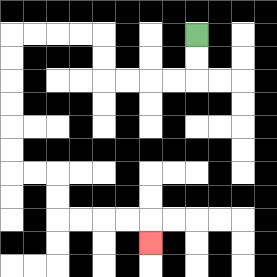{'start': '[8, 1]', 'end': '[6, 10]', 'path_directions': 'D,D,L,L,L,L,U,U,L,L,L,L,D,D,D,D,D,D,R,R,D,D,R,R,R,R,D', 'path_coordinates': '[[8, 1], [8, 2], [8, 3], [7, 3], [6, 3], [5, 3], [4, 3], [4, 2], [4, 1], [3, 1], [2, 1], [1, 1], [0, 1], [0, 2], [0, 3], [0, 4], [0, 5], [0, 6], [0, 7], [1, 7], [2, 7], [2, 8], [2, 9], [3, 9], [4, 9], [5, 9], [6, 9], [6, 10]]'}